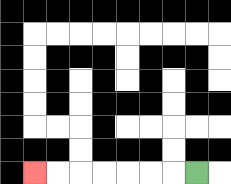{'start': '[8, 7]', 'end': '[1, 7]', 'path_directions': 'L,L,L,L,L,L,L', 'path_coordinates': '[[8, 7], [7, 7], [6, 7], [5, 7], [4, 7], [3, 7], [2, 7], [1, 7]]'}